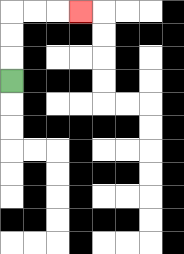{'start': '[0, 3]', 'end': '[3, 0]', 'path_directions': 'U,U,U,R,R,R', 'path_coordinates': '[[0, 3], [0, 2], [0, 1], [0, 0], [1, 0], [2, 0], [3, 0]]'}